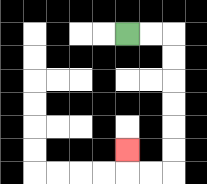{'start': '[5, 1]', 'end': '[5, 6]', 'path_directions': 'R,R,D,D,D,D,D,D,L,L,U', 'path_coordinates': '[[5, 1], [6, 1], [7, 1], [7, 2], [7, 3], [7, 4], [7, 5], [7, 6], [7, 7], [6, 7], [5, 7], [5, 6]]'}